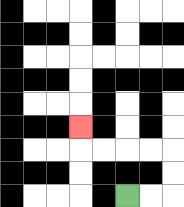{'start': '[5, 8]', 'end': '[3, 5]', 'path_directions': 'R,R,U,U,L,L,L,L,U', 'path_coordinates': '[[5, 8], [6, 8], [7, 8], [7, 7], [7, 6], [6, 6], [5, 6], [4, 6], [3, 6], [3, 5]]'}